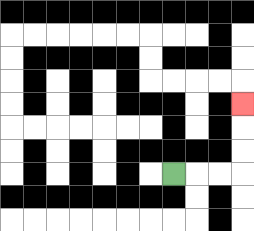{'start': '[7, 7]', 'end': '[10, 4]', 'path_directions': 'R,R,R,U,U,U', 'path_coordinates': '[[7, 7], [8, 7], [9, 7], [10, 7], [10, 6], [10, 5], [10, 4]]'}